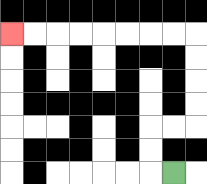{'start': '[7, 7]', 'end': '[0, 1]', 'path_directions': 'L,U,U,R,R,U,U,U,U,L,L,L,L,L,L,L,L', 'path_coordinates': '[[7, 7], [6, 7], [6, 6], [6, 5], [7, 5], [8, 5], [8, 4], [8, 3], [8, 2], [8, 1], [7, 1], [6, 1], [5, 1], [4, 1], [3, 1], [2, 1], [1, 1], [0, 1]]'}